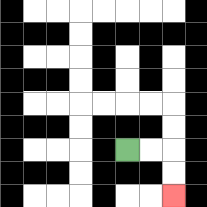{'start': '[5, 6]', 'end': '[7, 8]', 'path_directions': 'R,R,D,D', 'path_coordinates': '[[5, 6], [6, 6], [7, 6], [7, 7], [7, 8]]'}